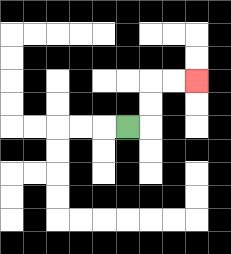{'start': '[5, 5]', 'end': '[8, 3]', 'path_directions': 'R,U,U,R,R', 'path_coordinates': '[[5, 5], [6, 5], [6, 4], [6, 3], [7, 3], [8, 3]]'}